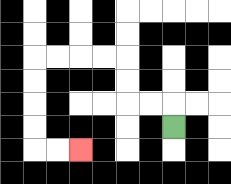{'start': '[7, 5]', 'end': '[3, 6]', 'path_directions': 'U,L,L,U,U,L,L,L,L,D,D,D,D,R,R', 'path_coordinates': '[[7, 5], [7, 4], [6, 4], [5, 4], [5, 3], [5, 2], [4, 2], [3, 2], [2, 2], [1, 2], [1, 3], [1, 4], [1, 5], [1, 6], [2, 6], [3, 6]]'}